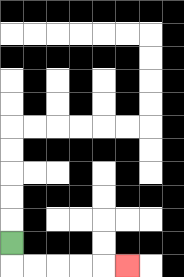{'start': '[0, 10]', 'end': '[5, 11]', 'path_directions': 'D,R,R,R,R,R', 'path_coordinates': '[[0, 10], [0, 11], [1, 11], [2, 11], [3, 11], [4, 11], [5, 11]]'}